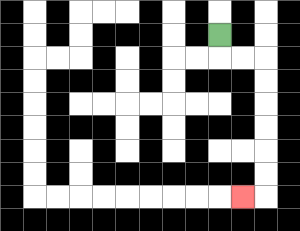{'start': '[9, 1]', 'end': '[10, 8]', 'path_directions': 'D,R,R,D,D,D,D,D,D,L', 'path_coordinates': '[[9, 1], [9, 2], [10, 2], [11, 2], [11, 3], [11, 4], [11, 5], [11, 6], [11, 7], [11, 8], [10, 8]]'}